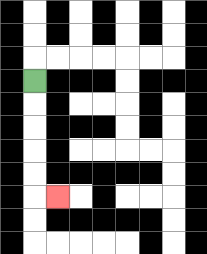{'start': '[1, 3]', 'end': '[2, 8]', 'path_directions': 'D,D,D,D,D,R', 'path_coordinates': '[[1, 3], [1, 4], [1, 5], [1, 6], [1, 7], [1, 8], [2, 8]]'}